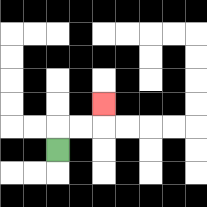{'start': '[2, 6]', 'end': '[4, 4]', 'path_directions': 'U,R,R,U', 'path_coordinates': '[[2, 6], [2, 5], [3, 5], [4, 5], [4, 4]]'}